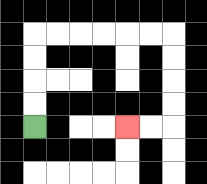{'start': '[1, 5]', 'end': '[5, 5]', 'path_directions': 'U,U,U,U,R,R,R,R,R,R,D,D,D,D,L,L', 'path_coordinates': '[[1, 5], [1, 4], [1, 3], [1, 2], [1, 1], [2, 1], [3, 1], [4, 1], [5, 1], [6, 1], [7, 1], [7, 2], [7, 3], [7, 4], [7, 5], [6, 5], [5, 5]]'}